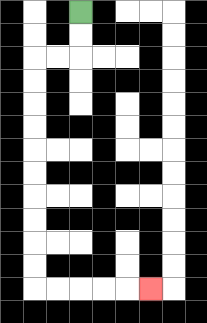{'start': '[3, 0]', 'end': '[6, 12]', 'path_directions': 'D,D,L,L,D,D,D,D,D,D,D,D,D,D,R,R,R,R,R', 'path_coordinates': '[[3, 0], [3, 1], [3, 2], [2, 2], [1, 2], [1, 3], [1, 4], [1, 5], [1, 6], [1, 7], [1, 8], [1, 9], [1, 10], [1, 11], [1, 12], [2, 12], [3, 12], [4, 12], [5, 12], [6, 12]]'}